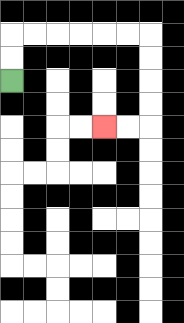{'start': '[0, 3]', 'end': '[4, 5]', 'path_directions': 'U,U,R,R,R,R,R,R,D,D,D,D,L,L', 'path_coordinates': '[[0, 3], [0, 2], [0, 1], [1, 1], [2, 1], [3, 1], [4, 1], [5, 1], [6, 1], [6, 2], [6, 3], [6, 4], [6, 5], [5, 5], [4, 5]]'}